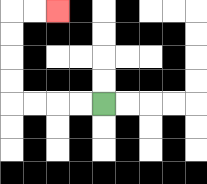{'start': '[4, 4]', 'end': '[2, 0]', 'path_directions': 'L,L,L,L,U,U,U,U,R,R', 'path_coordinates': '[[4, 4], [3, 4], [2, 4], [1, 4], [0, 4], [0, 3], [0, 2], [0, 1], [0, 0], [1, 0], [2, 0]]'}